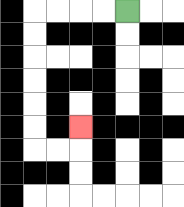{'start': '[5, 0]', 'end': '[3, 5]', 'path_directions': 'L,L,L,L,D,D,D,D,D,D,R,R,U', 'path_coordinates': '[[5, 0], [4, 0], [3, 0], [2, 0], [1, 0], [1, 1], [1, 2], [1, 3], [1, 4], [1, 5], [1, 6], [2, 6], [3, 6], [3, 5]]'}